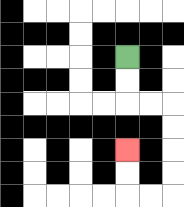{'start': '[5, 2]', 'end': '[5, 6]', 'path_directions': 'D,D,R,R,D,D,D,D,L,L,U,U', 'path_coordinates': '[[5, 2], [5, 3], [5, 4], [6, 4], [7, 4], [7, 5], [7, 6], [7, 7], [7, 8], [6, 8], [5, 8], [5, 7], [5, 6]]'}